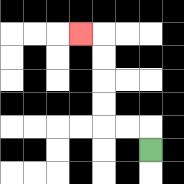{'start': '[6, 6]', 'end': '[3, 1]', 'path_directions': 'U,L,L,U,U,U,U,L', 'path_coordinates': '[[6, 6], [6, 5], [5, 5], [4, 5], [4, 4], [4, 3], [4, 2], [4, 1], [3, 1]]'}